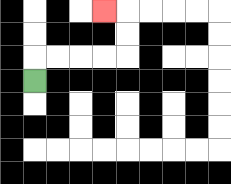{'start': '[1, 3]', 'end': '[4, 0]', 'path_directions': 'U,R,R,R,R,U,U,L', 'path_coordinates': '[[1, 3], [1, 2], [2, 2], [3, 2], [4, 2], [5, 2], [5, 1], [5, 0], [4, 0]]'}